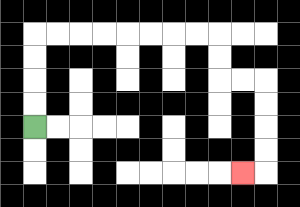{'start': '[1, 5]', 'end': '[10, 7]', 'path_directions': 'U,U,U,U,R,R,R,R,R,R,R,R,D,D,R,R,D,D,D,D,L', 'path_coordinates': '[[1, 5], [1, 4], [1, 3], [1, 2], [1, 1], [2, 1], [3, 1], [4, 1], [5, 1], [6, 1], [7, 1], [8, 1], [9, 1], [9, 2], [9, 3], [10, 3], [11, 3], [11, 4], [11, 5], [11, 6], [11, 7], [10, 7]]'}